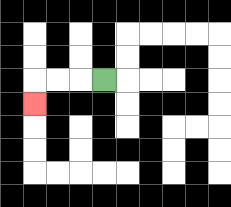{'start': '[4, 3]', 'end': '[1, 4]', 'path_directions': 'L,L,L,D', 'path_coordinates': '[[4, 3], [3, 3], [2, 3], [1, 3], [1, 4]]'}